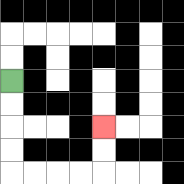{'start': '[0, 3]', 'end': '[4, 5]', 'path_directions': 'D,D,D,D,R,R,R,R,U,U', 'path_coordinates': '[[0, 3], [0, 4], [0, 5], [0, 6], [0, 7], [1, 7], [2, 7], [3, 7], [4, 7], [4, 6], [4, 5]]'}